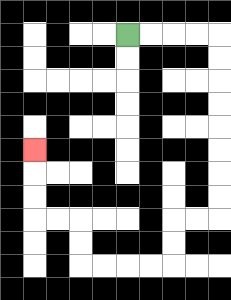{'start': '[5, 1]', 'end': '[1, 6]', 'path_directions': 'R,R,R,R,D,D,D,D,D,D,D,D,L,L,D,D,L,L,L,L,U,U,L,L,U,U,U', 'path_coordinates': '[[5, 1], [6, 1], [7, 1], [8, 1], [9, 1], [9, 2], [9, 3], [9, 4], [9, 5], [9, 6], [9, 7], [9, 8], [9, 9], [8, 9], [7, 9], [7, 10], [7, 11], [6, 11], [5, 11], [4, 11], [3, 11], [3, 10], [3, 9], [2, 9], [1, 9], [1, 8], [1, 7], [1, 6]]'}